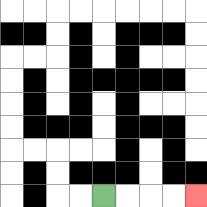{'start': '[4, 8]', 'end': '[8, 8]', 'path_directions': 'R,R,R,R', 'path_coordinates': '[[4, 8], [5, 8], [6, 8], [7, 8], [8, 8]]'}